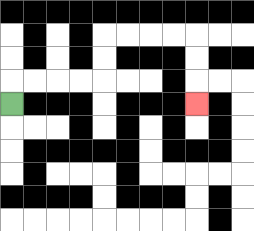{'start': '[0, 4]', 'end': '[8, 4]', 'path_directions': 'U,R,R,R,R,U,U,R,R,R,R,D,D,D', 'path_coordinates': '[[0, 4], [0, 3], [1, 3], [2, 3], [3, 3], [4, 3], [4, 2], [4, 1], [5, 1], [6, 1], [7, 1], [8, 1], [8, 2], [8, 3], [8, 4]]'}